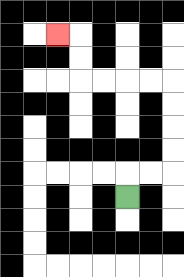{'start': '[5, 8]', 'end': '[2, 1]', 'path_directions': 'U,R,R,U,U,U,U,L,L,L,L,U,U,L', 'path_coordinates': '[[5, 8], [5, 7], [6, 7], [7, 7], [7, 6], [7, 5], [7, 4], [7, 3], [6, 3], [5, 3], [4, 3], [3, 3], [3, 2], [3, 1], [2, 1]]'}